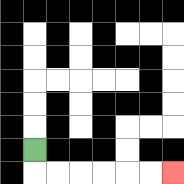{'start': '[1, 6]', 'end': '[7, 7]', 'path_directions': 'D,R,R,R,R,R,R', 'path_coordinates': '[[1, 6], [1, 7], [2, 7], [3, 7], [4, 7], [5, 7], [6, 7], [7, 7]]'}